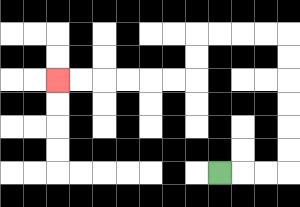{'start': '[9, 7]', 'end': '[2, 3]', 'path_directions': 'R,R,R,U,U,U,U,U,U,L,L,L,L,D,D,L,L,L,L,L,L', 'path_coordinates': '[[9, 7], [10, 7], [11, 7], [12, 7], [12, 6], [12, 5], [12, 4], [12, 3], [12, 2], [12, 1], [11, 1], [10, 1], [9, 1], [8, 1], [8, 2], [8, 3], [7, 3], [6, 3], [5, 3], [4, 3], [3, 3], [2, 3]]'}